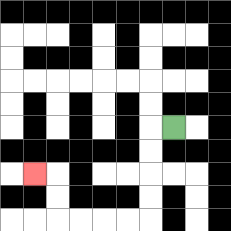{'start': '[7, 5]', 'end': '[1, 7]', 'path_directions': 'L,D,D,D,D,L,L,L,L,U,U,L', 'path_coordinates': '[[7, 5], [6, 5], [6, 6], [6, 7], [6, 8], [6, 9], [5, 9], [4, 9], [3, 9], [2, 9], [2, 8], [2, 7], [1, 7]]'}